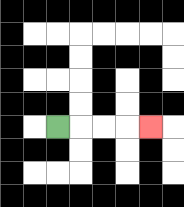{'start': '[2, 5]', 'end': '[6, 5]', 'path_directions': 'R,R,R,R', 'path_coordinates': '[[2, 5], [3, 5], [4, 5], [5, 5], [6, 5]]'}